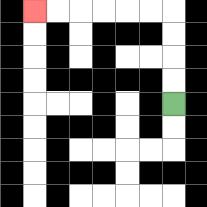{'start': '[7, 4]', 'end': '[1, 0]', 'path_directions': 'U,U,U,U,L,L,L,L,L,L', 'path_coordinates': '[[7, 4], [7, 3], [7, 2], [7, 1], [7, 0], [6, 0], [5, 0], [4, 0], [3, 0], [2, 0], [1, 0]]'}